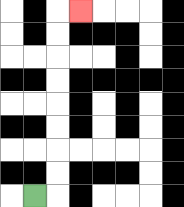{'start': '[1, 8]', 'end': '[3, 0]', 'path_directions': 'R,U,U,U,U,U,U,U,U,R', 'path_coordinates': '[[1, 8], [2, 8], [2, 7], [2, 6], [2, 5], [2, 4], [2, 3], [2, 2], [2, 1], [2, 0], [3, 0]]'}